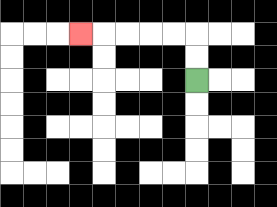{'start': '[8, 3]', 'end': '[3, 1]', 'path_directions': 'U,U,L,L,L,L,L', 'path_coordinates': '[[8, 3], [8, 2], [8, 1], [7, 1], [6, 1], [5, 1], [4, 1], [3, 1]]'}